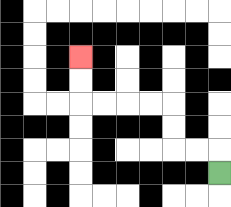{'start': '[9, 7]', 'end': '[3, 2]', 'path_directions': 'U,L,L,U,U,L,L,L,L,U,U', 'path_coordinates': '[[9, 7], [9, 6], [8, 6], [7, 6], [7, 5], [7, 4], [6, 4], [5, 4], [4, 4], [3, 4], [3, 3], [3, 2]]'}